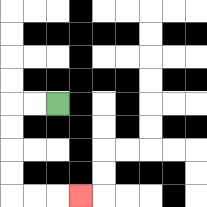{'start': '[2, 4]', 'end': '[3, 8]', 'path_directions': 'L,L,D,D,D,D,R,R,R', 'path_coordinates': '[[2, 4], [1, 4], [0, 4], [0, 5], [0, 6], [0, 7], [0, 8], [1, 8], [2, 8], [3, 8]]'}